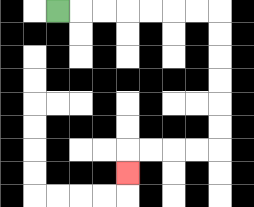{'start': '[2, 0]', 'end': '[5, 7]', 'path_directions': 'R,R,R,R,R,R,R,D,D,D,D,D,D,L,L,L,L,D', 'path_coordinates': '[[2, 0], [3, 0], [4, 0], [5, 0], [6, 0], [7, 0], [8, 0], [9, 0], [9, 1], [9, 2], [9, 3], [9, 4], [9, 5], [9, 6], [8, 6], [7, 6], [6, 6], [5, 6], [5, 7]]'}